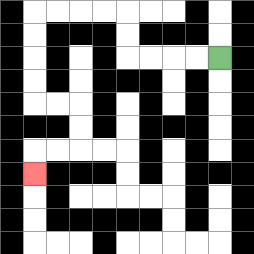{'start': '[9, 2]', 'end': '[1, 7]', 'path_directions': 'L,L,L,L,U,U,L,L,L,L,D,D,D,D,R,R,D,D,L,L,D', 'path_coordinates': '[[9, 2], [8, 2], [7, 2], [6, 2], [5, 2], [5, 1], [5, 0], [4, 0], [3, 0], [2, 0], [1, 0], [1, 1], [1, 2], [1, 3], [1, 4], [2, 4], [3, 4], [3, 5], [3, 6], [2, 6], [1, 6], [1, 7]]'}